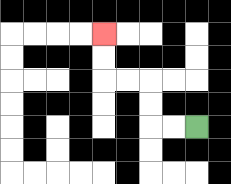{'start': '[8, 5]', 'end': '[4, 1]', 'path_directions': 'L,L,U,U,L,L,U,U', 'path_coordinates': '[[8, 5], [7, 5], [6, 5], [6, 4], [6, 3], [5, 3], [4, 3], [4, 2], [4, 1]]'}